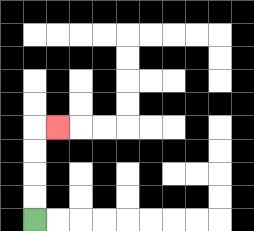{'start': '[1, 9]', 'end': '[2, 5]', 'path_directions': 'U,U,U,U,R', 'path_coordinates': '[[1, 9], [1, 8], [1, 7], [1, 6], [1, 5], [2, 5]]'}